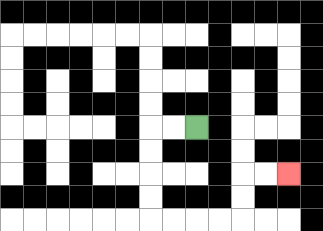{'start': '[8, 5]', 'end': '[12, 7]', 'path_directions': 'L,L,D,D,D,D,R,R,R,R,U,U,R,R', 'path_coordinates': '[[8, 5], [7, 5], [6, 5], [6, 6], [6, 7], [6, 8], [6, 9], [7, 9], [8, 9], [9, 9], [10, 9], [10, 8], [10, 7], [11, 7], [12, 7]]'}